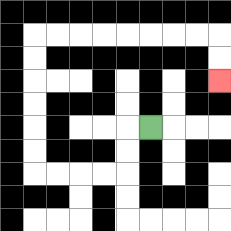{'start': '[6, 5]', 'end': '[9, 3]', 'path_directions': 'L,D,D,L,L,L,L,U,U,U,U,U,U,R,R,R,R,R,R,R,R,D,D', 'path_coordinates': '[[6, 5], [5, 5], [5, 6], [5, 7], [4, 7], [3, 7], [2, 7], [1, 7], [1, 6], [1, 5], [1, 4], [1, 3], [1, 2], [1, 1], [2, 1], [3, 1], [4, 1], [5, 1], [6, 1], [7, 1], [8, 1], [9, 1], [9, 2], [9, 3]]'}